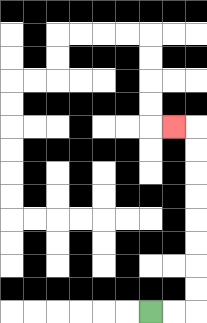{'start': '[6, 13]', 'end': '[7, 5]', 'path_directions': 'R,R,U,U,U,U,U,U,U,U,L', 'path_coordinates': '[[6, 13], [7, 13], [8, 13], [8, 12], [8, 11], [8, 10], [8, 9], [8, 8], [8, 7], [8, 6], [8, 5], [7, 5]]'}